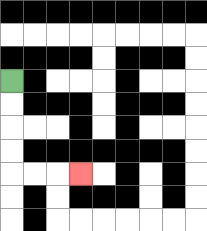{'start': '[0, 3]', 'end': '[3, 7]', 'path_directions': 'D,D,D,D,R,R,R', 'path_coordinates': '[[0, 3], [0, 4], [0, 5], [0, 6], [0, 7], [1, 7], [2, 7], [3, 7]]'}